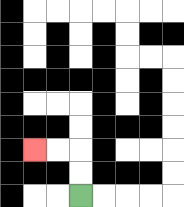{'start': '[3, 8]', 'end': '[1, 6]', 'path_directions': 'U,U,L,L', 'path_coordinates': '[[3, 8], [3, 7], [3, 6], [2, 6], [1, 6]]'}